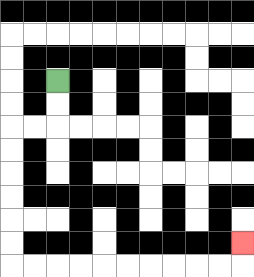{'start': '[2, 3]', 'end': '[10, 10]', 'path_directions': 'D,D,L,L,D,D,D,D,D,D,R,R,R,R,R,R,R,R,R,R,U', 'path_coordinates': '[[2, 3], [2, 4], [2, 5], [1, 5], [0, 5], [0, 6], [0, 7], [0, 8], [0, 9], [0, 10], [0, 11], [1, 11], [2, 11], [3, 11], [4, 11], [5, 11], [6, 11], [7, 11], [8, 11], [9, 11], [10, 11], [10, 10]]'}